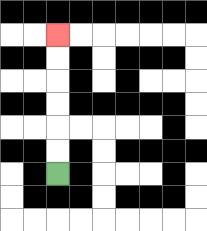{'start': '[2, 7]', 'end': '[2, 1]', 'path_directions': 'U,U,U,U,U,U', 'path_coordinates': '[[2, 7], [2, 6], [2, 5], [2, 4], [2, 3], [2, 2], [2, 1]]'}